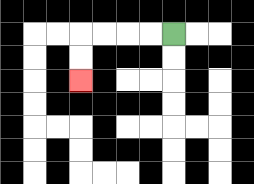{'start': '[7, 1]', 'end': '[3, 3]', 'path_directions': 'L,L,L,L,D,D', 'path_coordinates': '[[7, 1], [6, 1], [5, 1], [4, 1], [3, 1], [3, 2], [3, 3]]'}